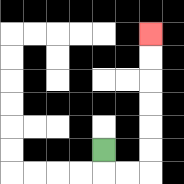{'start': '[4, 6]', 'end': '[6, 1]', 'path_directions': 'D,R,R,U,U,U,U,U,U', 'path_coordinates': '[[4, 6], [4, 7], [5, 7], [6, 7], [6, 6], [6, 5], [6, 4], [6, 3], [6, 2], [6, 1]]'}